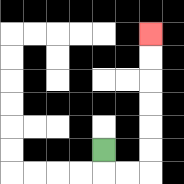{'start': '[4, 6]', 'end': '[6, 1]', 'path_directions': 'D,R,R,U,U,U,U,U,U', 'path_coordinates': '[[4, 6], [4, 7], [5, 7], [6, 7], [6, 6], [6, 5], [6, 4], [6, 3], [6, 2], [6, 1]]'}